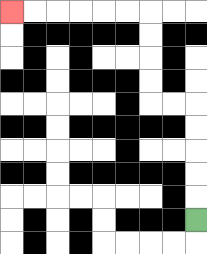{'start': '[8, 9]', 'end': '[0, 0]', 'path_directions': 'U,U,U,U,U,L,L,U,U,U,U,L,L,L,L,L,L', 'path_coordinates': '[[8, 9], [8, 8], [8, 7], [8, 6], [8, 5], [8, 4], [7, 4], [6, 4], [6, 3], [6, 2], [6, 1], [6, 0], [5, 0], [4, 0], [3, 0], [2, 0], [1, 0], [0, 0]]'}